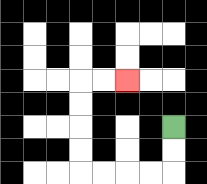{'start': '[7, 5]', 'end': '[5, 3]', 'path_directions': 'D,D,L,L,L,L,U,U,U,U,R,R', 'path_coordinates': '[[7, 5], [7, 6], [7, 7], [6, 7], [5, 7], [4, 7], [3, 7], [3, 6], [3, 5], [3, 4], [3, 3], [4, 3], [5, 3]]'}